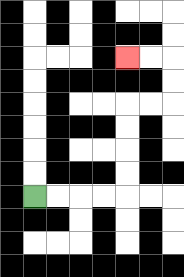{'start': '[1, 8]', 'end': '[5, 2]', 'path_directions': 'R,R,R,R,U,U,U,U,R,R,U,U,L,L', 'path_coordinates': '[[1, 8], [2, 8], [3, 8], [4, 8], [5, 8], [5, 7], [5, 6], [5, 5], [5, 4], [6, 4], [7, 4], [7, 3], [7, 2], [6, 2], [5, 2]]'}